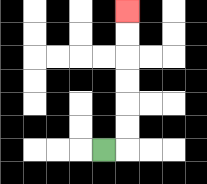{'start': '[4, 6]', 'end': '[5, 0]', 'path_directions': 'R,U,U,U,U,U,U', 'path_coordinates': '[[4, 6], [5, 6], [5, 5], [5, 4], [5, 3], [5, 2], [5, 1], [5, 0]]'}